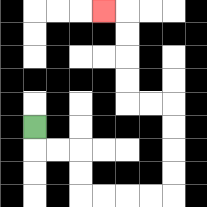{'start': '[1, 5]', 'end': '[4, 0]', 'path_directions': 'D,R,R,D,D,R,R,R,R,U,U,U,U,L,L,U,U,U,U,L', 'path_coordinates': '[[1, 5], [1, 6], [2, 6], [3, 6], [3, 7], [3, 8], [4, 8], [5, 8], [6, 8], [7, 8], [7, 7], [7, 6], [7, 5], [7, 4], [6, 4], [5, 4], [5, 3], [5, 2], [5, 1], [5, 0], [4, 0]]'}